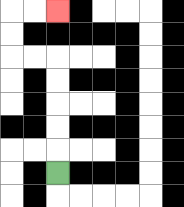{'start': '[2, 7]', 'end': '[2, 0]', 'path_directions': 'U,U,U,U,U,L,L,U,U,R,R', 'path_coordinates': '[[2, 7], [2, 6], [2, 5], [2, 4], [2, 3], [2, 2], [1, 2], [0, 2], [0, 1], [0, 0], [1, 0], [2, 0]]'}